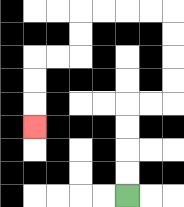{'start': '[5, 8]', 'end': '[1, 5]', 'path_directions': 'U,U,U,U,R,R,U,U,U,U,L,L,L,L,D,D,L,L,D,D,D', 'path_coordinates': '[[5, 8], [5, 7], [5, 6], [5, 5], [5, 4], [6, 4], [7, 4], [7, 3], [7, 2], [7, 1], [7, 0], [6, 0], [5, 0], [4, 0], [3, 0], [3, 1], [3, 2], [2, 2], [1, 2], [1, 3], [1, 4], [1, 5]]'}